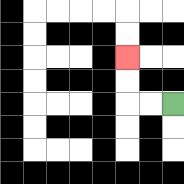{'start': '[7, 4]', 'end': '[5, 2]', 'path_directions': 'L,L,U,U', 'path_coordinates': '[[7, 4], [6, 4], [5, 4], [5, 3], [5, 2]]'}